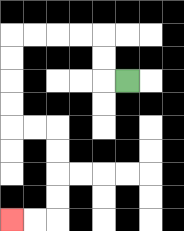{'start': '[5, 3]', 'end': '[0, 9]', 'path_directions': 'L,U,U,L,L,L,L,D,D,D,D,R,R,D,D,D,D,L,L', 'path_coordinates': '[[5, 3], [4, 3], [4, 2], [4, 1], [3, 1], [2, 1], [1, 1], [0, 1], [0, 2], [0, 3], [0, 4], [0, 5], [1, 5], [2, 5], [2, 6], [2, 7], [2, 8], [2, 9], [1, 9], [0, 9]]'}